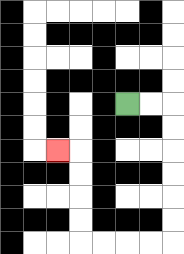{'start': '[5, 4]', 'end': '[2, 6]', 'path_directions': 'R,R,D,D,D,D,D,D,L,L,L,L,U,U,U,U,L', 'path_coordinates': '[[5, 4], [6, 4], [7, 4], [7, 5], [7, 6], [7, 7], [7, 8], [7, 9], [7, 10], [6, 10], [5, 10], [4, 10], [3, 10], [3, 9], [3, 8], [3, 7], [3, 6], [2, 6]]'}